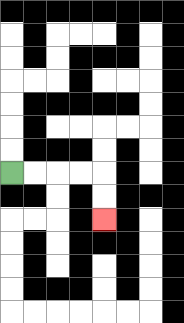{'start': '[0, 7]', 'end': '[4, 9]', 'path_directions': 'R,R,R,R,D,D', 'path_coordinates': '[[0, 7], [1, 7], [2, 7], [3, 7], [4, 7], [4, 8], [4, 9]]'}